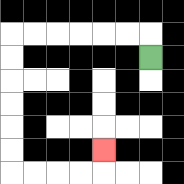{'start': '[6, 2]', 'end': '[4, 6]', 'path_directions': 'U,L,L,L,L,L,L,D,D,D,D,D,D,R,R,R,R,U', 'path_coordinates': '[[6, 2], [6, 1], [5, 1], [4, 1], [3, 1], [2, 1], [1, 1], [0, 1], [0, 2], [0, 3], [0, 4], [0, 5], [0, 6], [0, 7], [1, 7], [2, 7], [3, 7], [4, 7], [4, 6]]'}